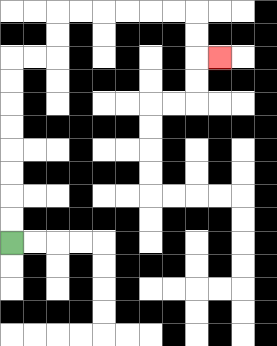{'start': '[0, 10]', 'end': '[9, 2]', 'path_directions': 'U,U,U,U,U,U,U,U,R,R,U,U,R,R,R,R,R,R,D,D,R', 'path_coordinates': '[[0, 10], [0, 9], [0, 8], [0, 7], [0, 6], [0, 5], [0, 4], [0, 3], [0, 2], [1, 2], [2, 2], [2, 1], [2, 0], [3, 0], [4, 0], [5, 0], [6, 0], [7, 0], [8, 0], [8, 1], [8, 2], [9, 2]]'}